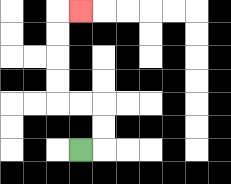{'start': '[3, 6]', 'end': '[3, 0]', 'path_directions': 'R,U,U,L,L,U,U,U,U,R', 'path_coordinates': '[[3, 6], [4, 6], [4, 5], [4, 4], [3, 4], [2, 4], [2, 3], [2, 2], [2, 1], [2, 0], [3, 0]]'}